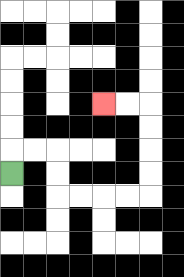{'start': '[0, 7]', 'end': '[4, 4]', 'path_directions': 'U,R,R,D,D,R,R,R,R,U,U,U,U,L,L', 'path_coordinates': '[[0, 7], [0, 6], [1, 6], [2, 6], [2, 7], [2, 8], [3, 8], [4, 8], [5, 8], [6, 8], [6, 7], [6, 6], [6, 5], [6, 4], [5, 4], [4, 4]]'}